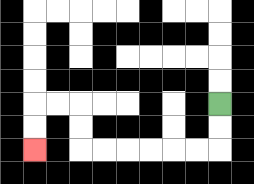{'start': '[9, 4]', 'end': '[1, 6]', 'path_directions': 'D,D,L,L,L,L,L,L,U,U,L,L,D,D', 'path_coordinates': '[[9, 4], [9, 5], [9, 6], [8, 6], [7, 6], [6, 6], [5, 6], [4, 6], [3, 6], [3, 5], [3, 4], [2, 4], [1, 4], [1, 5], [1, 6]]'}